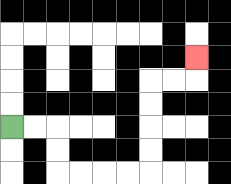{'start': '[0, 5]', 'end': '[8, 2]', 'path_directions': 'R,R,D,D,R,R,R,R,U,U,U,U,R,R,U', 'path_coordinates': '[[0, 5], [1, 5], [2, 5], [2, 6], [2, 7], [3, 7], [4, 7], [5, 7], [6, 7], [6, 6], [6, 5], [6, 4], [6, 3], [7, 3], [8, 3], [8, 2]]'}